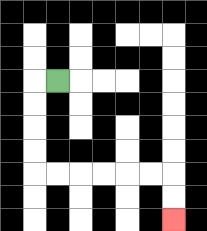{'start': '[2, 3]', 'end': '[7, 9]', 'path_directions': 'L,D,D,D,D,R,R,R,R,R,R,D,D', 'path_coordinates': '[[2, 3], [1, 3], [1, 4], [1, 5], [1, 6], [1, 7], [2, 7], [3, 7], [4, 7], [5, 7], [6, 7], [7, 7], [7, 8], [7, 9]]'}